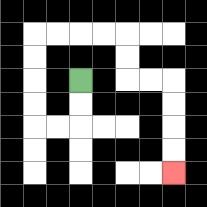{'start': '[3, 3]', 'end': '[7, 7]', 'path_directions': 'D,D,L,L,U,U,U,U,R,R,R,R,D,D,R,R,D,D,D,D', 'path_coordinates': '[[3, 3], [3, 4], [3, 5], [2, 5], [1, 5], [1, 4], [1, 3], [1, 2], [1, 1], [2, 1], [3, 1], [4, 1], [5, 1], [5, 2], [5, 3], [6, 3], [7, 3], [7, 4], [7, 5], [7, 6], [7, 7]]'}